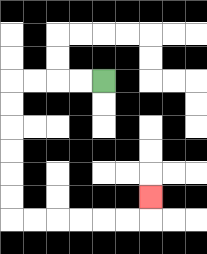{'start': '[4, 3]', 'end': '[6, 8]', 'path_directions': 'L,L,L,L,D,D,D,D,D,D,R,R,R,R,R,R,U', 'path_coordinates': '[[4, 3], [3, 3], [2, 3], [1, 3], [0, 3], [0, 4], [0, 5], [0, 6], [0, 7], [0, 8], [0, 9], [1, 9], [2, 9], [3, 9], [4, 9], [5, 9], [6, 9], [6, 8]]'}